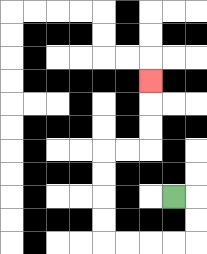{'start': '[7, 8]', 'end': '[6, 3]', 'path_directions': 'R,D,D,L,L,L,L,U,U,U,U,R,R,U,U,U', 'path_coordinates': '[[7, 8], [8, 8], [8, 9], [8, 10], [7, 10], [6, 10], [5, 10], [4, 10], [4, 9], [4, 8], [4, 7], [4, 6], [5, 6], [6, 6], [6, 5], [6, 4], [6, 3]]'}